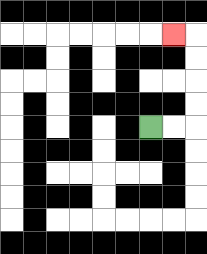{'start': '[6, 5]', 'end': '[7, 1]', 'path_directions': 'R,R,U,U,U,U,L', 'path_coordinates': '[[6, 5], [7, 5], [8, 5], [8, 4], [8, 3], [8, 2], [8, 1], [7, 1]]'}